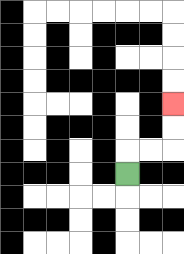{'start': '[5, 7]', 'end': '[7, 4]', 'path_directions': 'U,R,R,U,U', 'path_coordinates': '[[5, 7], [5, 6], [6, 6], [7, 6], [7, 5], [7, 4]]'}